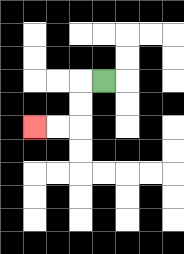{'start': '[4, 3]', 'end': '[1, 5]', 'path_directions': 'L,D,D,L,L', 'path_coordinates': '[[4, 3], [3, 3], [3, 4], [3, 5], [2, 5], [1, 5]]'}